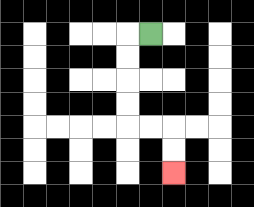{'start': '[6, 1]', 'end': '[7, 7]', 'path_directions': 'L,D,D,D,D,R,R,D,D', 'path_coordinates': '[[6, 1], [5, 1], [5, 2], [5, 3], [5, 4], [5, 5], [6, 5], [7, 5], [7, 6], [7, 7]]'}